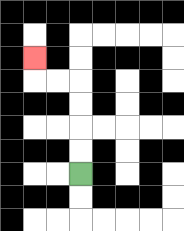{'start': '[3, 7]', 'end': '[1, 2]', 'path_directions': 'U,U,U,U,L,L,U', 'path_coordinates': '[[3, 7], [3, 6], [3, 5], [3, 4], [3, 3], [2, 3], [1, 3], [1, 2]]'}